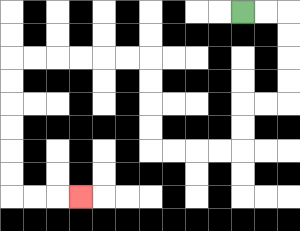{'start': '[10, 0]', 'end': '[3, 8]', 'path_directions': 'R,R,D,D,D,D,L,L,D,D,L,L,L,L,U,U,U,U,L,L,L,L,L,L,D,D,D,D,D,D,R,R,R', 'path_coordinates': '[[10, 0], [11, 0], [12, 0], [12, 1], [12, 2], [12, 3], [12, 4], [11, 4], [10, 4], [10, 5], [10, 6], [9, 6], [8, 6], [7, 6], [6, 6], [6, 5], [6, 4], [6, 3], [6, 2], [5, 2], [4, 2], [3, 2], [2, 2], [1, 2], [0, 2], [0, 3], [0, 4], [0, 5], [0, 6], [0, 7], [0, 8], [1, 8], [2, 8], [3, 8]]'}